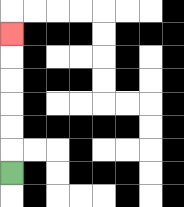{'start': '[0, 7]', 'end': '[0, 1]', 'path_directions': 'U,U,U,U,U,U', 'path_coordinates': '[[0, 7], [0, 6], [0, 5], [0, 4], [0, 3], [0, 2], [0, 1]]'}